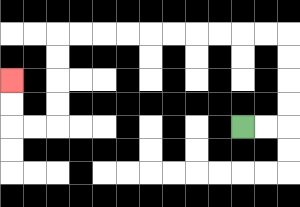{'start': '[10, 5]', 'end': '[0, 3]', 'path_directions': 'R,R,U,U,U,U,L,L,L,L,L,L,L,L,L,L,D,D,D,D,L,L,U,U', 'path_coordinates': '[[10, 5], [11, 5], [12, 5], [12, 4], [12, 3], [12, 2], [12, 1], [11, 1], [10, 1], [9, 1], [8, 1], [7, 1], [6, 1], [5, 1], [4, 1], [3, 1], [2, 1], [2, 2], [2, 3], [2, 4], [2, 5], [1, 5], [0, 5], [0, 4], [0, 3]]'}